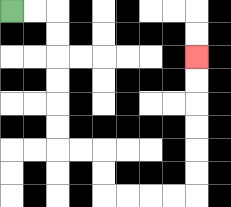{'start': '[0, 0]', 'end': '[8, 2]', 'path_directions': 'R,R,D,D,D,D,D,D,R,R,D,D,R,R,R,R,U,U,U,U,U,U', 'path_coordinates': '[[0, 0], [1, 0], [2, 0], [2, 1], [2, 2], [2, 3], [2, 4], [2, 5], [2, 6], [3, 6], [4, 6], [4, 7], [4, 8], [5, 8], [6, 8], [7, 8], [8, 8], [8, 7], [8, 6], [8, 5], [8, 4], [8, 3], [8, 2]]'}